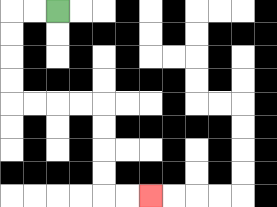{'start': '[2, 0]', 'end': '[6, 8]', 'path_directions': 'L,L,D,D,D,D,R,R,R,R,D,D,D,D,R,R', 'path_coordinates': '[[2, 0], [1, 0], [0, 0], [0, 1], [0, 2], [0, 3], [0, 4], [1, 4], [2, 4], [3, 4], [4, 4], [4, 5], [4, 6], [4, 7], [4, 8], [5, 8], [6, 8]]'}